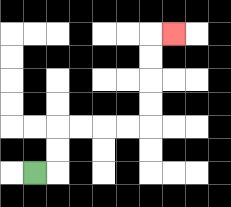{'start': '[1, 7]', 'end': '[7, 1]', 'path_directions': 'R,U,U,R,R,R,R,U,U,U,U,R', 'path_coordinates': '[[1, 7], [2, 7], [2, 6], [2, 5], [3, 5], [4, 5], [5, 5], [6, 5], [6, 4], [6, 3], [6, 2], [6, 1], [7, 1]]'}